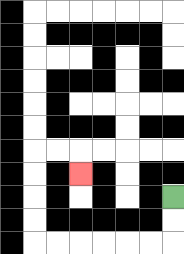{'start': '[7, 8]', 'end': '[3, 7]', 'path_directions': 'D,D,L,L,L,L,L,L,U,U,U,U,R,R,D', 'path_coordinates': '[[7, 8], [7, 9], [7, 10], [6, 10], [5, 10], [4, 10], [3, 10], [2, 10], [1, 10], [1, 9], [1, 8], [1, 7], [1, 6], [2, 6], [3, 6], [3, 7]]'}